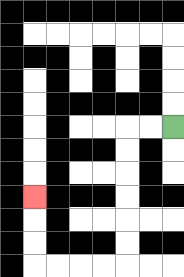{'start': '[7, 5]', 'end': '[1, 8]', 'path_directions': 'L,L,D,D,D,D,D,D,L,L,L,L,U,U,U', 'path_coordinates': '[[7, 5], [6, 5], [5, 5], [5, 6], [5, 7], [5, 8], [5, 9], [5, 10], [5, 11], [4, 11], [3, 11], [2, 11], [1, 11], [1, 10], [1, 9], [1, 8]]'}